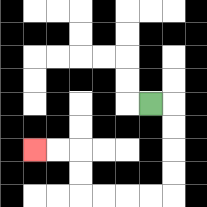{'start': '[6, 4]', 'end': '[1, 6]', 'path_directions': 'R,D,D,D,D,L,L,L,L,U,U,L,L', 'path_coordinates': '[[6, 4], [7, 4], [7, 5], [7, 6], [7, 7], [7, 8], [6, 8], [5, 8], [4, 8], [3, 8], [3, 7], [3, 6], [2, 6], [1, 6]]'}